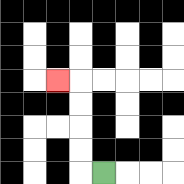{'start': '[4, 7]', 'end': '[2, 3]', 'path_directions': 'L,U,U,U,U,L', 'path_coordinates': '[[4, 7], [3, 7], [3, 6], [3, 5], [3, 4], [3, 3], [2, 3]]'}